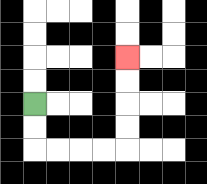{'start': '[1, 4]', 'end': '[5, 2]', 'path_directions': 'D,D,R,R,R,R,U,U,U,U', 'path_coordinates': '[[1, 4], [1, 5], [1, 6], [2, 6], [3, 6], [4, 6], [5, 6], [5, 5], [5, 4], [5, 3], [5, 2]]'}